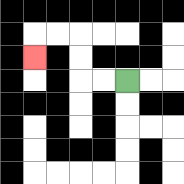{'start': '[5, 3]', 'end': '[1, 2]', 'path_directions': 'L,L,U,U,L,L,D', 'path_coordinates': '[[5, 3], [4, 3], [3, 3], [3, 2], [3, 1], [2, 1], [1, 1], [1, 2]]'}